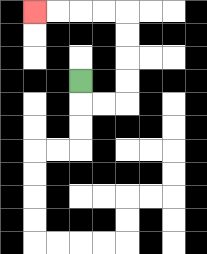{'start': '[3, 3]', 'end': '[1, 0]', 'path_directions': 'D,R,R,U,U,U,U,L,L,L,L', 'path_coordinates': '[[3, 3], [3, 4], [4, 4], [5, 4], [5, 3], [5, 2], [5, 1], [5, 0], [4, 0], [3, 0], [2, 0], [1, 0]]'}